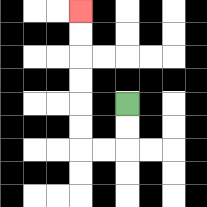{'start': '[5, 4]', 'end': '[3, 0]', 'path_directions': 'D,D,L,L,U,U,U,U,U,U', 'path_coordinates': '[[5, 4], [5, 5], [5, 6], [4, 6], [3, 6], [3, 5], [3, 4], [3, 3], [3, 2], [3, 1], [3, 0]]'}